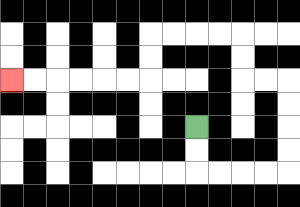{'start': '[8, 5]', 'end': '[0, 3]', 'path_directions': 'D,D,R,R,R,R,U,U,U,U,L,L,U,U,L,L,L,L,D,D,L,L,L,L,L,L', 'path_coordinates': '[[8, 5], [8, 6], [8, 7], [9, 7], [10, 7], [11, 7], [12, 7], [12, 6], [12, 5], [12, 4], [12, 3], [11, 3], [10, 3], [10, 2], [10, 1], [9, 1], [8, 1], [7, 1], [6, 1], [6, 2], [6, 3], [5, 3], [4, 3], [3, 3], [2, 3], [1, 3], [0, 3]]'}